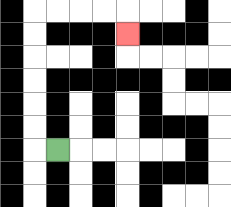{'start': '[2, 6]', 'end': '[5, 1]', 'path_directions': 'L,U,U,U,U,U,U,R,R,R,R,D', 'path_coordinates': '[[2, 6], [1, 6], [1, 5], [1, 4], [1, 3], [1, 2], [1, 1], [1, 0], [2, 0], [3, 0], [4, 0], [5, 0], [5, 1]]'}